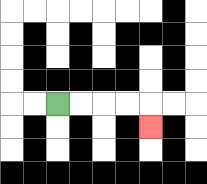{'start': '[2, 4]', 'end': '[6, 5]', 'path_directions': 'R,R,R,R,D', 'path_coordinates': '[[2, 4], [3, 4], [4, 4], [5, 4], [6, 4], [6, 5]]'}